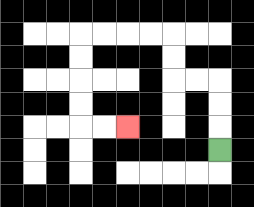{'start': '[9, 6]', 'end': '[5, 5]', 'path_directions': 'U,U,U,L,L,U,U,L,L,L,L,D,D,D,D,R,R', 'path_coordinates': '[[9, 6], [9, 5], [9, 4], [9, 3], [8, 3], [7, 3], [7, 2], [7, 1], [6, 1], [5, 1], [4, 1], [3, 1], [3, 2], [3, 3], [3, 4], [3, 5], [4, 5], [5, 5]]'}